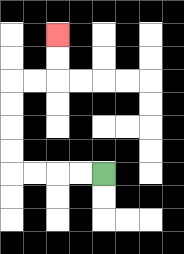{'start': '[4, 7]', 'end': '[2, 1]', 'path_directions': 'L,L,L,L,U,U,U,U,R,R,U,U', 'path_coordinates': '[[4, 7], [3, 7], [2, 7], [1, 7], [0, 7], [0, 6], [0, 5], [0, 4], [0, 3], [1, 3], [2, 3], [2, 2], [2, 1]]'}